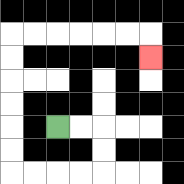{'start': '[2, 5]', 'end': '[6, 2]', 'path_directions': 'R,R,D,D,L,L,L,L,U,U,U,U,U,U,R,R,R,R,R,R,D', 'path_coordinates': '[[2, 5], [3, 5], [4, 5], [4, 6], [4, 7], [3, 7], [2, 7], [1, 7], [0, 7], [0, 6], [0, 5], [0, 4], [0, 3], [0, 2], [0, 1], [1, 1], [2, 1], [3, 1], [4, 1], [5, 1], [6, 1], [6, 2]]'}